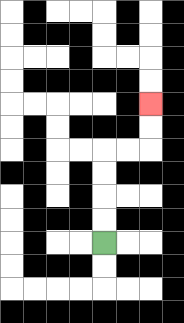{'start': '[4, 10]', 'end': '[6, 4]', 'path_directions': 'U,U,U,U,R,R,U,U', 'path_coordinates': '[[4, 10], [4, 9], [4, 8], [4, 7], [4, 6], [5, 6], [6, 6], [6, 5], [6, 4]]'}